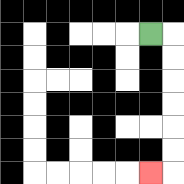{'start': '[6, 1]', 'end': '[6, 7]', 'path_directions': 'R,D,D,D,D,D,D,L', 'path_coordinates': '[[6, 1], [7, 1], [7, 2], [7, 3], [7, 4], [7, 5], [7, 6], [7, 7], [6, 7]]'}